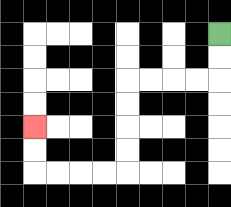{'start': '[9, 1]', 'end': '[1, 5]', 'path_directions': 'D,D,L,L,L,L,D,D,D,D,L,L,L,L,U,U', 'path_coordinates': '[[9, 1], [9, 2], [9, 3], [8, 3], [7, 3], [6, 3], [5, 3], [5, 4], [5, 5], [5, 6], [5, 7], [4, 7], [3, 7], [2, 7], [1, 7], [1, 6], [1, 5]]'}